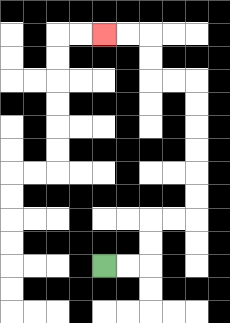{'start': '[4, 11]', 'end': '[4, 1]', 'path_directions': 'R,R,U,U,R,R,U,U,U,U,U,U,L,L,U,U,L,L', 'path_coordinates': '[[4, 11], [5, 11], [6, 11], [6, 10], [6, 9], [7, 9], [8, 9], [8, 8], [8, 7], [8, 6], [8, 5], [8, 4], [8, 3], [7, 3], [6, 3], [6, 2], [6, 1], [5, 1], [4, 1]]'}